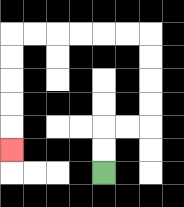{'start': '[4, 7]', 'end': '[0, 6]', 'path_directions': 'U,U,R,R,U,U,U,U,L,L,L,L,L,L,D,D,D,D,D', 'path_coordinates': '[[4, 7], [4, 6], [4, 5], [5, 5], [6, 5], [6, 4], [6, 3], [6, 2], [6, 1], [5, 1], [4, 1], [3, 1], [2, 1], [1, 1], [0, 1], [0, 2], [0, 3], [0, 4], [0, 5], [0, 6]]'}